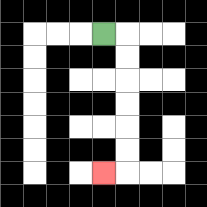{'start': '[4, 1]', 'end': '[4, 7]', 'path_directions': 'R,D,D,D,D,D,D,L', 'path_coordinates': '[[4, 1], [5, 1], [5, 2], [5, 3], [5, 4], [5, 5], [5, 6], [5, 7], [4, 7]]'}